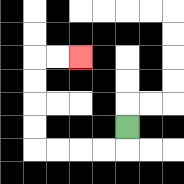{'start': '[5, 5]', 'end': '[3, 2]', 'path_directions': 'D,L,L,L,L,U,U,U,U,R,R', 'path_coordinates': '[[5, 5], [5, 6], [4, 6], [3, 6], [2, 6], [1, 6], [1, 5], [1, 4], [1, 3], [1, 2], [2, 2], [3, 2]]'}